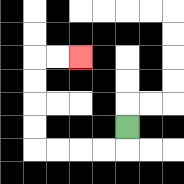{'start': '[5, 5]', 'end': '[3, 2]', 'path_directions': 'D,L,L,L,L,U,U,U,U,R,R', 'path_coordinates': '[[5, 5], [5, 6], [4, 6], [3, 6], [2, 6], [1, 6], [1, 5], [1, 4], [1, 3], [1, 2], [2, 2], [3, 2]]'}